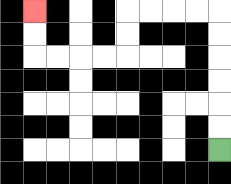{'start': '[9, 6]', 'end': '[1, 0]', 'path_directions': 'U,U,U,U,U,U,L,L,L,L,D,D,L,L,L,L,U,U', 'path_coordinates': '[[9, 6], [9, 5], [9, 4], [9, 3], [9, 2], [9, 1], [9, 0], [8, 0], [7, 0], [6, 0], [5, 0], [5, 1], [5, 2], [4, 2], [3, 2], [2, 2], [1, 2], [1, 1], [1, 0]]'}